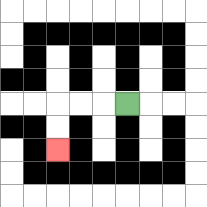{'start': '[5, 4]', 'end': '[2, 6]', 'path_directions': 'L,L,L,D,D', 'path_coordinates': '[[5, 4], [4, 4], [3, 4], [2, 4], [2, 5], [2, 6]]'}